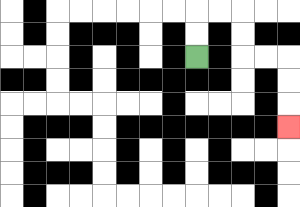{'start': '[8, 2]', 'end': '[12, 5]', 'path_directions': 'U,U,R,R,D,D,R,R,D,D,D', 'path_coordinates': '[[8, 2], [8, 1], [8, 0], [9, 0], [10, 0], [10, 1], [10, 2], [11, 2], [12, 2], [12, 3], [12, 4], [12, 5]]'}